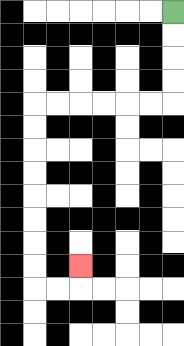{'start': '[7, 0]', 'end': '[3, 11]', 'path_directions': 'D,D,D,D,L,L,L,L,L,L,D,D,D,D,D,D,D,D,R,R,U', 'path_coordinates': '[[7, 0], [7, 1], [7, 2], [7, 3], [7, 4], [6, 4], [5, 4], [4, 4], [3, 4], [2, 4], [1, 4], [1, 5], [1, 6], [1, 7], [1, 8], [1, 9], [1, 10], [1, 11], [1, 12], [2, 12], [3, 12], [3, 11]]'}